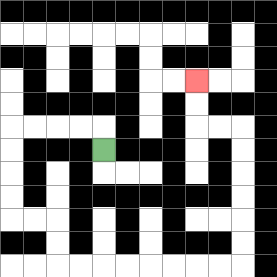{'start': '[4, 6]', 'end': '[8, 3]', 'path_directions': 'U,L,L,L,L,D,D,D,D,R,R,D,D,R,R,R,R,R,R,R,R,U,U,U,U,U,U,L,L,U,U', 'path_coordinates': '[[4, 6], [4, 5], [3, 5], [2, 5], [1, 5], [0, 5], [0, 6], [0, 7], [0, 8], [0, 9], [1, 9], [2, 9], [2, 10], [2, 11], [3, 11], [4, 11], [5, 11], [6, 11], [7, 11], [8, 11], [9, 11], [10, 11], [10, 10], [10, 9], [10, 8], [10, 7], [10, 6], [10, 5], [9, 5], [8, 5], [8, 4], [8, 3]]'}